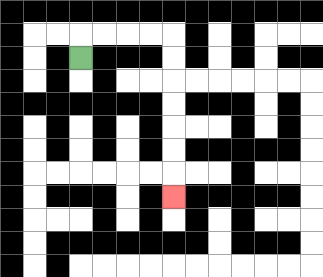{'start': '[3, 2]', 'end': '[7, 8]', 'path_directions': 'U,R,R,R,R,D,D,D,D,D,D,D', 'path_coordinates': '[[3, 2], [3, 1], [4, 1], [5, 1], [6, 1], [7, 1], [7, 2], [7, 3], [7, 4], [7, 5], [7, 6], [7, 7], [7, 8]]'}